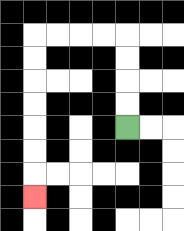{'start': '[5, 5]', 'end': '[1, 8]', 'path_directions': 'U,U,U,U,L,L,L,L,D,D,D,D,D,D,D', 'path_coordinates': '[[5, 5], [5, 4], [5, 3], [5, 2], [5, 1], [4, 1], [3, 1], [2, 1], [1, 1], [1, 2], [1, 3], [1, 4], [1, 5], [1, 6], [1, 7], [1, 8]]'}